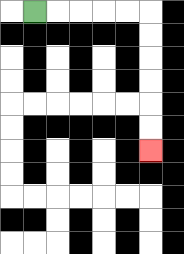{'start': '[1, 0]', 'end': '[6, 6]', 'path_directions': 'R,R,R,R,R,D,D,D,D,D,D', 'path_coordinates': '[[1, 0], [2, 0], [3, 0], [4, 0], [5, 0], [6, 0], [6, 1], [6, 2], [6, 3], [6, 4], [6, 5], [6, 6]]'}